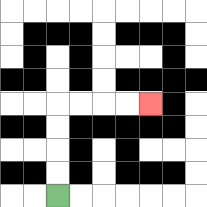{'start': '[2, 8]', 'end': '[6, 4]', 'path_directions': 'U,U,U,U,R,R,R,R', 'path_coordinates': '[[2, 8], [2, 7], [2, 6], [2, 5], [2, 4], [3, 4], [4, 4], [5, 4], [6, 4]]'}